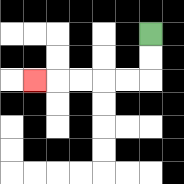{'start': '[6, 1]', 'end': '[1, 3]', 'path_directions': 'D,D,L,L,L,L,L', 'path_coordinates': '[[6, 1], [6, 2], [6, 3], [5, 3], [4, 3], [3, 3], [2, 3], [1, 3]]'}